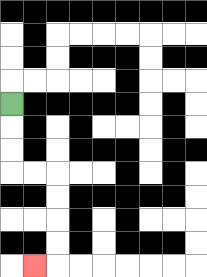{'start': '[0, 4]', 'end': '[1, 11]', 'path_directions': 'D,D,D,R,R,D,D,D,D,L', 'path_coordinates': '[[0, 4], [0, 5], [0, 6], [0, 7], [1, 7], [2, 7], [2, 8], [2, 9], [2, 10], [2, 11], [1, 11]]'}